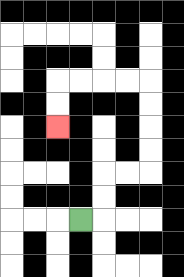{'start': '[3, 9]', 'end': '[2, 5]', 'path_directions': 'R,U,U,R,R,U,U,U,U,L,L,L,L,D,D', 'path_coordinates': '[[3, 9], [4, 9], [4, 8], [4, 7], [5, 7], [6, 7], [6, 6], [6, 5], [6, 4], [6, 3], [5, 3], [4, 3], [3, 3], [2, 3], [2, 4], [2, 5]]'}